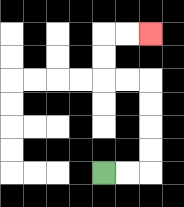{'start': '[4, 7]', 'end': '[6, 1]', 'path_directions': 'R,R,U,U,U,U,L,L,U,U,R,R', 'path_coordinates': '[[4, 7], [5, 7], [6, 7], [6, 6], [6, 5], [6, 4], [6, 3], [5, 3], [4, 3], [4, 2], [4, 1], [5, 1], [6, 1]]'}